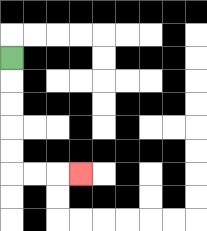{'start': '[0, 2]', 'end': '[3, 7]', 'path_directions': 'D,D,D,D,D,R,R,R', 'path_coordinates': '[[0, 2], [0, 3], [0, 4], [0, 5], [0, 6], [0, 7], [1, 7], [2, 7], [3, 7]]'}